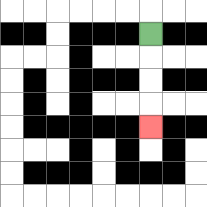{'start': '[6, 1]', 'end': '[6, 5]', 'path_directions': 'D,D,D,D', 'path_coordinates': '[[6, 1], [6, 2], [6, 3], [6, 4], [6, 5]]'}